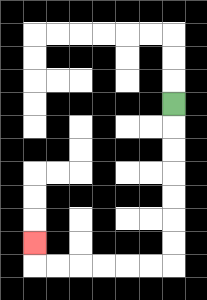{'start': '[7, 4]', 'end': '[1, 10]', 'path_directions': 'D,D,D,D,D,D,D,L,L,L,L,L,L,U', 'path_coordinates': '[[7, 4], [7, 5], [7, 6], [7, 7], [7, 8], [7, 9], [7, 10], [7, 11], [6, 11], [5, 11], [4, 11], [3, 11], [2, 11], [1, 11], [1, 10]]'}